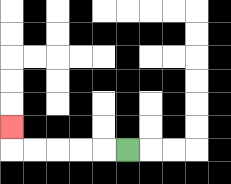{'start': '[5, 6]', 'end': '[0, 5]', 'path_directions': 'L,L,L,L,L,U', 'path_coordinates': '[[5, 6], [4, 6], [3, 6], [2, 6], [1, 6], [0, 6], [0, 5]]'}